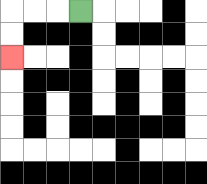{'start': '[3, 0]', 'end': '[0, 2]', 'path_directions': 'L,L,L,D,D', 'path_coordinates': '[[3, 0], [2, 0], [1, 0], [0, 0], [0, 1], [0, 2]]'}